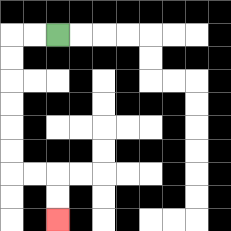{'start': '[2, 1]', 'end': '[2, 9]', 'path_directions': 'L,L,D,D,D,D,D,D,R,R,D,D', 'path_coordinates': '[[2, 1], [1, 1], [0, 1], [0, 2], [0, 3], [0, 4], [0, 5], [0, 6], [0, 7], [1, 7], [2, 7], [2, 8], [2, 9]]'}